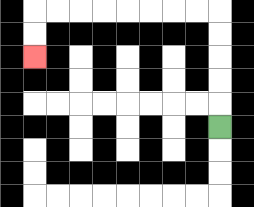{'start': '[9, 5]', 'end': '[1, 2]', 'path_directions': 'U,U,U,U,U,L,L,L,L,L,L,L,L,D,D', 'path_coordinates': '[[9, 5], [9, 4], [9, 3], [9, 2], [9, 1], [9, 0], [8, 0], [7, 0], [6, 0], [5, 0], [4, 0], [3, 0], [2, 0], [1, 0], [1, 1], [1, 2]]'}